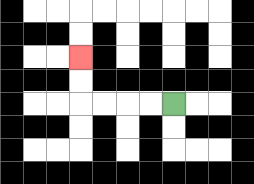{'start': '[7, 4]', 'end': '[3, 2]', 'path_directions': 'L,L,L,L,U,U', 'path_coordinates': '[[7, 4], [6, 4], [5, 4], [4, 4], [3, 4], [3, 3], [3, 2]]'}